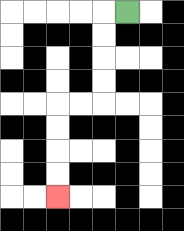{'start': '[5, 0]', 'end': '[2, 8]', 'path_directions': 'L,D,D,D,D,L,L,D,D,D,D', 'path_coordinates': '[[5, 0], [4, 0], [4, 1], [4, 2], [4, 3], [4, 4], [3, 4], [2, 4], [2, 5], [2, 6], [2, 7], [2, 8]]'}